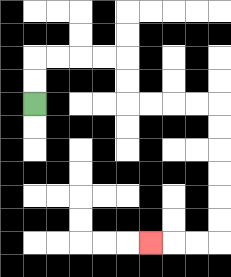{'start': '[1, 4]', 'end': '[6, 10]', 'path_directions': 'U,U,R,R,R,R,D,D,R,R,R,R,D,D,D,D,D,D,L,L,L', 'path_coordinates': '[[1, 4], [1, 3], [1, 2], [2, 2], [3, 2], [4, 2], [5, 2], [5, 3], [5, 4], [6, 4], [7, 4], [8, 4], [9, 4], [9, 5], [9, 6], [9, 7], [9, 8], [9, 9], [9, 10], [8, 10], [7, 10], [6, 10]]'}